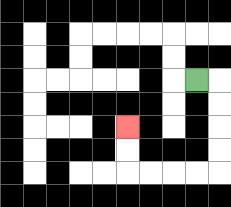{'start': '[8, 3]', 'end': '[5, 5]', 'path_directions': 'R,D,D,D,D,L,L,L,L,U,U', 'path_coordinates': '[[8, 3], [9, 3], [9, 4], [9, 5], [9, 6], [9, 7], [8, 7], [7, 7], [6, 7], [5, 7], [5, 6], [5, 5]]'}